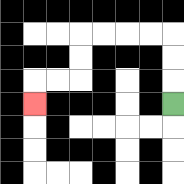{'start': '[7, 4]', 'end': '[1, 4]', 'path_directions': 'U,U,U,L,L,L,L,D,D,L,L,D', 'path_coordinates': '[[7, 4], [7, 3], [7, 2], [7, 1], [6, 1], [5, 1], [4, 1], [3, 1], [3, 2], [3, 3], [2, 3], [1, 3], [1, 4]]'}